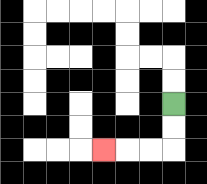{'start': '[7, 4]', 'end': '[4, 6]', 'path_directions': 'D,D,L,L,L', 'path_coordinates': '[[7, 4], [7, 5], [7, 6], [6, 6], [5, 6], [4, 6]]'}